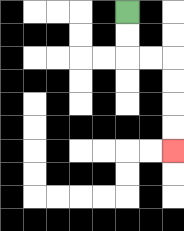{'start': '[5, 0]', 'end': '[7, 6]', 'path_directions': 'D,D,R,R,D,D,D,D', 'path_coordinates': '[[5, 0], [5, 1], [5, 2], [6, 2], [7, 2], [7, 3], [7, 4], [7, 5], [7, 6]]'}